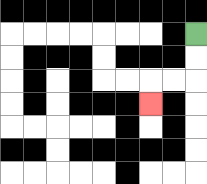{'start': '[8, 1]', 'end': '[6, 4]', 'path_directions': 'D,D,L,L,D', 'path_coordinates': '[[8, 1], [8, 2], [8, 3], [7, 3], [6, 3], [6, 4]]'}